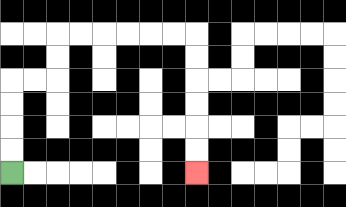{'start': '[0, 7]', 'end': '[8, 7]', 'path_directions': 'U,U,U,U,R,R,U,U,R,R,R,R,R,R,D,D,D,D,D,D', 'path_coordinates': '[[0, 7], [0, 6], [0, 5], [0, 4], [0, 3], [1, 3], [2, 3], [2, 2], [2, 1], [3, 1], [4, 1], [5, 1], [6, 1], [7, 1], [8, 1], [8, 2], [8, 3], [8, 4], [8, 5], [8, 6], [8, 7]]'}